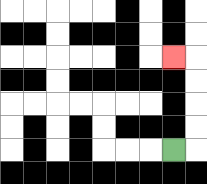{'start': '[7, 6]', 'end': '[7, 2]', 'path_directions': 'R,U,U,U,U,L', 'path_coordinates': '[[7, 6], [8, 6], [8, 5], [8, 4], [8, 3], [8, 2], [7, 2]]'}